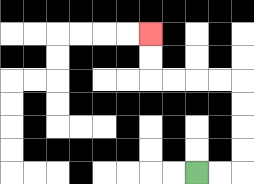{'start': '[8, 7]', 'end': '[6, 1]', 'path_directions': 'R,R,U,U,U,U,L,L,L,L,U,U', 'path_coordinates': '[[8, 7], [9, 7], [10, 7], [10, 6], [10, 5], [10, 4], [10, 3], [9, 3], [8, 3], [7, 3], [6, 3], [6, 2], [6, 1]]'}